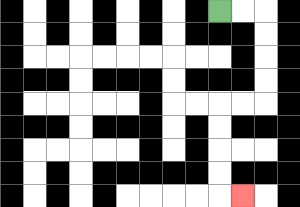{'start': '[9, 0]', 'end': '[10, 8]', 'path_directions': 'R,R,D,D,D,D,L,L,D,D,D,D,R', 'path_coordinates': '[[9, 0], [10, 0], [11, 0], [11, 1], [11, 2], [11, 3], [11, 4], [10, 4], [9, 4], [9, 5], [9, 6], [9, 7], [9, 8], [10, 8]]'}